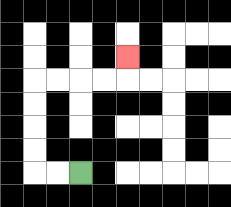{'start': '[3, 7]', 'end': '[5, 2]', 'path_directions': 'L,L,U,U,U,U,R,R,R,R,U', 'path_coordinates': '[[3, 7], [2, 7], [1, 7], [1, 6], [1, 5], [1, 4], [1, 3], [2, 3], [3, 3], [4, 3], [5, 3], [5, 2]]'}